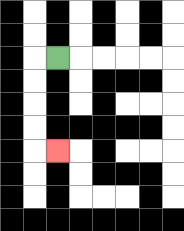{'start': '[2, 2]', 'end': '[2, 6]', 'path_directions': 'L,D,D,D,D,R', 'path_coordinates': '[[2, 2], [1, 2], [1, 3], [1, 4], [1, 5], [1, 6], [2, 6]]'}